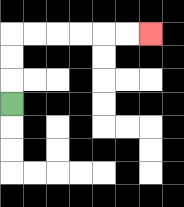{'start': '[0, 4]', 'end': '[6, 1]', 'path_directions': 'U,U,U,R,R,R,R,R,R', 'path_coordinates': '[[0, 4], [0, 3], [0, 2], [0, 1], [1, 1], [2, 1], [3, 1], [4, 1], [5, 1], [6, 1]]'}